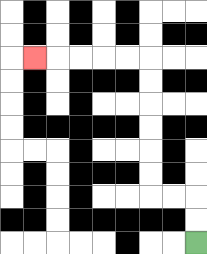{'start': '[8, 10]', 'end': '[1, 2]', 'path_directions': 'U,U,L,L,U,U,U,U,U,U,L,L,L,L,L', 'path_coordinates': '[[8, 10], [8, 9], [8, 8], [7, 8], [6, 8], [6, 7], [6, 6], [6, 5], [6, 4], [6, 3], [6, 2], [5, 2], [4, 2], [3, 2], [2, 2], [1, 2]]'}